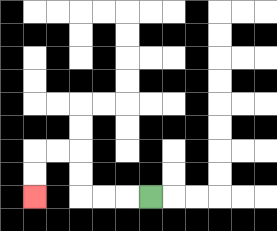{'start': '[6, 8]', 'end': '[1, 8]', 'path_directions': 'L,L,L,U,U,L,L,D,D', 'path_coordinates': '[[6, 8], [5, 8], [4, 8], [3, 8], [3, 7], [3, 6], [2, 6], [1, 6], [1, 7], [1, 8]]'}